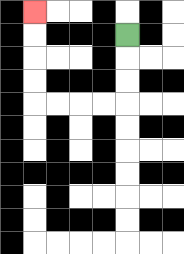{'start': '[5, 1]', 'end': '[1, 0]', 'path_directions': 'D,D,D,L,L,L,L,U,U,U,U', 'path_coordinates': '[[5, 1], [5, 2], [5, 3], [5, 4], [4, 4], [3, 4], [2, 4], [1, 4], [1, 3], [1, 2], [1, 1], [1, 0]]'}